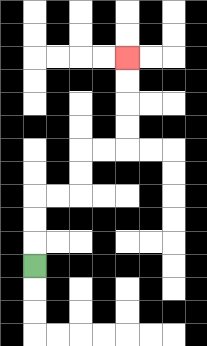{'start': '[1, 11]', 'end': '[5, 2]', 'path_directions': 'U,U,U,R,R,U,U,R,R,U,U,U,U', 'path_coordinates': '[[1, 11], [1, 10], [1, 9], [1, 8], [2, 8], [3, 8], [3, 7], [3, 6], [4, 6], [5, 6], [5, 5], [5, 4], [5, 3], [5, 2]]'}